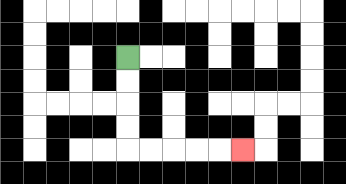{'start': '[5, 2]', 'end': '[10, 6]', 'path_directions': 'D,D,D,D,R,R,R,R,R', 'path_coordinates': '[[5, 2], [5, 3], [5, 4], [5, 5], [5, 6], [6, 6], [7, 6], [8, 6], [9, 6], [10, 6]]'}